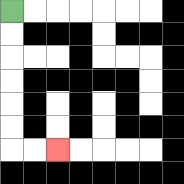{'start': '[0, 0]', 'end': '[2, 6]', 'path_directions': 'D,D,D,D,D,D,R,R', 'path_coordinates': '[[0, 0], [0, 1], [0, 2], [0, 3], [0, 4], [0, 5], [0, 6], [1, 6], [2, 6]]'}